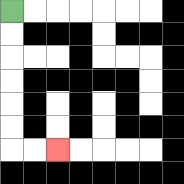{'start': '[0, 0]', 'end': '[2, 6]', 'path_directions': 'D,D,D,D,D,D,R,R', 'path_coordinates': '[[0, 0], [0, 1], [0, 2], [0, 3], [0, 4], [0, 5], [0, 6], [1, 6], [2, 6]]'}